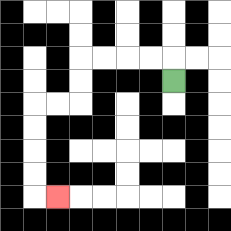{'start': '[7, 3]', 'end': '[2, 8]', 'path_directions': 'U,L,L,L,L,D,D,L,L,D,D,D,D,R', 'path_coordinates': '[[7, 3], [7, 2], [6, 2], [5, 2], [4, 2], [3, 2], [3, 3], [3, 4], [2, 4], [1, 4], [1, 5], [1, 6], [1, 7], [1, 8], [2, 8]]'}